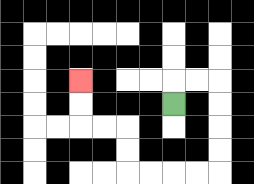{'start': '[7, 4]', 'end': '[3, 3]', 'path_directions': 'U,R,R,D,D,D,D,L,L,L,L,U,U,L,L,U,U', 'path_coordinates': '[[7, 4], [7, 3], [8, 3], [9, 3], [9, 4], [9, 5], [9, 6], [9, 7], [8, 7], [7, 7], [6, 7], [5, 7], [5, 6], [5, 5], [4, 5], [3, 5], [3, 4], [3, 3]]'}